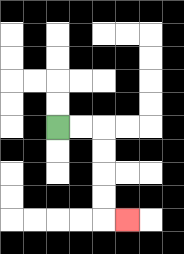{'start': '[2, 5]', 'end': '[5, 9]', 'path_directions': 'R,R,D,D,D,D,R', 'path_coordinates': '[[2, 5], [3, 5], [4, 5], [4, 6], [4, 7], [4, 8], [4, 9], [5, 9]]'}